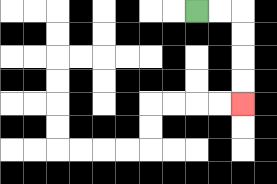{'start': '[8, 0]', 'end': '[10, 4]', 'path_directions': 'R,R,D,D,D,D', 'path_coordinates': '[[8, 0], [9, 0], [10, 0], [10, 1], [10, 2], [10, 3], [10, 4]]'}